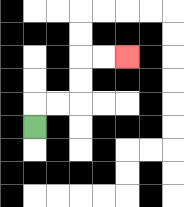{'start': '[1, 5]', 'end': '[5, 2]', 'path_directions': 'U,R,R,U,U,R,R', 'path_coordinates': '[[1, 5], [1, 4], [2, 4], [3, 4], [3, 3], [3, 2], [4, 2], [5, 2]]'}